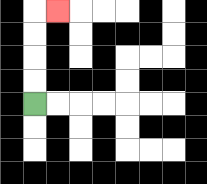{'start': '[1, 4]', 'end': '[2, 0]', 'path_directions': 'U,U,U,U,R', 'path_coordinates': '[[1, 4], [1, 3], [1, 2], [1, 1], [1, 0], [2, 0]]'}